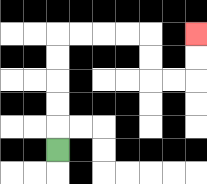{'start': '[2, 6]', 'end': '[8, 1]', 'path_directions': 'U,U,U,U,U,R,R,R,R,D,D,R,R,U,U', 'path_coordinates': '[[2, 6], [2, 5], [2, 4], [2, 3], [2, 2], [2, 1], [3, 1], [4, 1], [5, 1], [6, 1], [6, 2], [6, 3], [7, 3], [8, 3], [8, 2], [8, 1]]'}